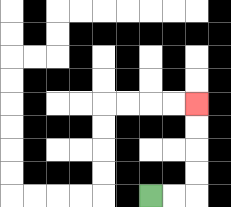{'start': '[6, 8]', 'end': '[8, 4]', 'path_directions': 'R,R,U,U,U,U', 'path_coordinates': '[[6, 8], [7, 8], [8, 8], [8, 7], [8, 6], [8, 5], [8, 4]]'}